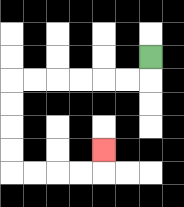{'start': '[6, 2]', 'end': '[4, 6]', 'path_directions': 'D,L,L,L,L,L,L,D,D,D,D,R,R,R,R,U', 'path_coordinates': '[[6, 2], [6, 3], [5, 3], [4, 3], [3, 3], [2, 3], [1, 3], [0, 3], [0, 4], [0, 5], [0, 6], [0, 7], [1, 7], [2, 7], [3, 7], [4, 7], [4, 6]]'}